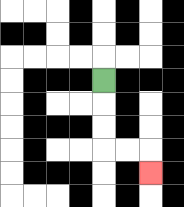{'start': '[4, 3]', 'end': '[6, 7]', 'path_directions': 'D,D,D,R,R,D', 'path_coordinates': '[[4, 3], [4, 4], [4, 5], [4, 6], [5, 6], [6, 6], [6, 7]]'}